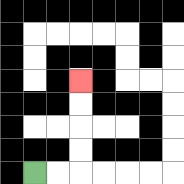{'start': '[1, 7]', 'end': '[3, 3]', 'path_directions': 'R,R,U,U,U,U', 'path_coordinates': '[[1, 7], [2, 7], [3, 7], [3, 6], [3, 5], [3, 4], [3, 3]]'}